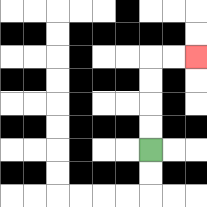{'start': '[6, 6]', 'end': '[8, 2]', 'path_directions': 'U,U,U,U,R,R', 'path_coordinates': '[[6, 6], [6, 5], [6, 4], [6, 3], [6, 2], [7, 2], [8, 2]]'}